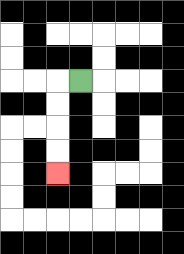{'start': '[3, 3]', 'end': '[2, 7]', 'path_directions': 'L,D,D,D,D', 'path_coordinates': '[[3, 3], [2, 3], [2, 4], [2, 5], [2, 6], [2, 7]]'}